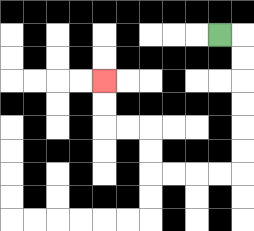{'start': '[9, 1]', 'end': '[4, 3]', 'path_directions': 'R,D,D,D,D,D,D,L,L,L,L,U,U,L,L,U,U', 'path_coordinates': '[[9, 1], [10, 1], [10, 2], [10, 3], [10, 4], [10, 5], [10, 6], [10, 7], [9, 7], [8, 7], [7, 7], [6, 7], [6, 6], [6, 5], [5, 5], [4, 5], [4, 4], [4, 3]]'}